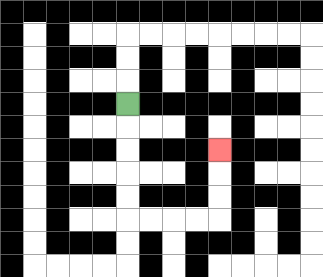{'start': '[5, 4]', 'end': '[9, 6]', 'path_directions': 'D,D,D,D,D,R,R,R,R,U,U,U', 'path_coordinates': '[[5, 4], [5, 5], [5, 6], [5, 7], [5, 8], [5, 9], [6, 9], [7, 9], [8, 9], [9, 9], [9, 8], [9, 7], [9, 6]]'}